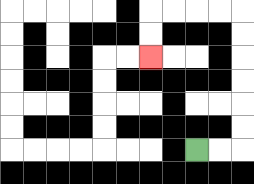{'start': '[8, 6]', 'end': '[6, 2]', 'path_directions': 'R,R,U,U,U,U,U,U,L,L,L,L,D,D', 'path_coordinates': '[[8, 6], [9, 6], [10, 6], [10, 5], [10, 4], [10, 3], [10, 2], [10, 1], [10, 0], [9, 0], [8, 0], [7, 0], [6, 0], [6, 1], [6, 2]]'}